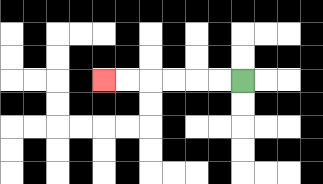{'start': '[10, 3]', 'end': '[4, 3]', 'path_directions': 'L,L,L,L,L,L', 'path_coordinates': '[[10, 3], [9, 3], [8, 3], [7, 3], [6, 3], [5, 3], [4, 3]]'}